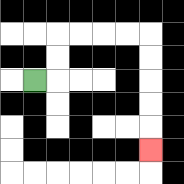{'start': '[1, 3]', 'end': '[6, 6]', 'path_directions': 'R,U,U,R,R,R,R,D,D,D,D,D', 'path_coordinates': '[[1, 3], [2, 3], [2, 2], [2, 1], [3, 1], [4, 1], [5, 1], [6, 1], [6, 2], [6, 3], [6, 4], [6, 5], [6, 6]]'}